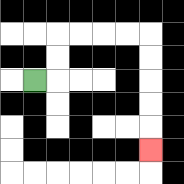{'start': '[1, 3]', 'end': '[6, 6]', 'path_directions': 'R,U,U,R,R,R,R,D,D,D,D,D', 'path_coordinates': '[[1, 3], [2, 3], [2, 2], [2, 1], [3, 1], [4, 1], [5, 1], [6, 1], [6, 2], [6, 3], [6, 4], [6, 5], [6, 6]]'}